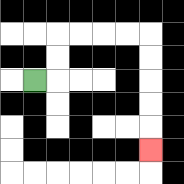{'start': '[1, 3]', 'end': '[6, 6]', 'path_directions': 'R,U,U,R,R,R,R,D,D,D,D,D', 'path_coordinates': '[[1, 3], [2, 3], [2, 2], [2, 1], [3, 1], [4, 1], [5, 1], [6, 1], [6, 2], [6, 3], [6, 4], [6, 5], [6, 6]]'}